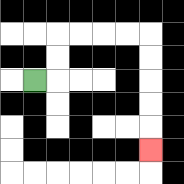{'start': '[1, 3]', 'end': '[6, 6]', 'path_directions': 'R,U,U,R,R,R,R,D,D,D,D,D', 'path_coordinates': '[[1, 3], [2, 3], [2, 2], [2, 1], [3, 1], [4, 1], [5, 1], [6, 1], [6, 2], [6, 3], [6, 4], [6, 5], [6, 6]]'}